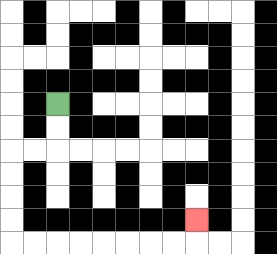{'start': '[2, 4]', 'end': '[8, 9]', 'path_directions': 'D,D,L,L,D,D,D,D,R,R,R,R,R,R,R,R,U', 'path_coordinates': '[[2, 4], [2, 5], [2, 6], [1, 6], [0, 6], [0, 7], [0, 8], [0, 9], [0, 10], [1, 10], [2, 10], [3, 10], [4, 10], [5, 10], [6, 10], [7, 10], [8, 10], [8, 9]]'}